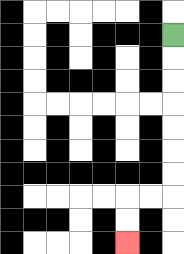{'start': '[7, 1]', 'end': '[5, 10]', 'path_directions': 'D,D,D,D,D,D,D,L,L,D,D', 'path_coordinates': '[[7, 1], [7, 2], [7, 3], [7, 4], [7, 5], [7, 6], [7, 7], [7, 8], [6, 8], [5, 8], [5, 9], [5, 10]]'}